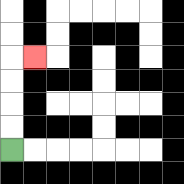{'start': '[0, 6]', 'end': '[1, 2]', 'path_directions': 'U,U,U,U,R', 'path_coordinates': '[[0, 6], [0, 5], [0, 4], [0, 3], [0, 2], [1, 2]]'}